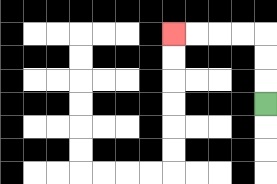{'start': '[11, 4]', 'end': '[7, 1]', 'path_directions': 'U,U,U,L,L,L,L', 'path_coordinates': '[[11, 4], [11, 3], [11, 2], [11, 1], [10, 1], [9, 1], [8, 1], [7, 1]]'}